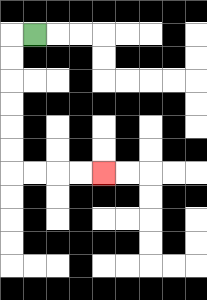{'start': '[1, 1]', 'end': '[4, 7]', 'path_directions': 'L,D,D,D,D,D,D,R,R,R,R', 'path_coordinates': '[[1, 1], [0, 1], [0, 2], [0, 3], [0, 4], [0, 5], [0, 6], [0, 7], [1, 7], [2, 7], [3, 7], [4, 7]]'}